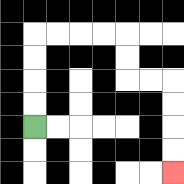{'start': '[1, 5]', 'end': '[7, 7]', 'path_directions': 'U,U,U,U,R,R,R,R,D,D,R,R,D,D,D,D', 'path_coordinates': '[[1, 5], [1, 4], [1, 3], [1, 2], [1, 1], [2, 1], [3, 1], [4, 1], [5, 1], [5, 2], [5, 3], [6, 3], [7, 3], [7, 4], [7, 5], [7, 6], [7, 7]]'}